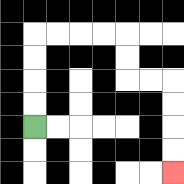{'start': '[1, 5]', 'end': '[7, 7]', 'path_directions': 'U,U,U,U,R,R,R,R,D,D,R,R,D,D,D,D', 'path_coordinates': '[[1, 5], [1, 4], [1, 3], [1, 2], [1, 1], [2, 1], [3, 1], [4, 1], [5, 1], [5, 2], [5, 3], [6, 3], [7, 3], [7, 4], [7, 5], [7, 6], [7, 7]]'}